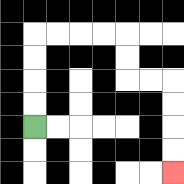{'start': '[1, 5]', 'end': '[7, 7]', 'path_directions': 'U,U,U,U,R,R,R,R,D,D,R,R,D,D,D,D', 'path_coordinates': '[[1, 5], [1, 4], [1, 3], [1, 2], [1, 1], [2, 1], [3, 1], [4, 1], [5, 1], [5, 2], [5, 3], [6, 3], [7, 3], [7, 4], [7, 5], [7, 6], [7, 7]]'}